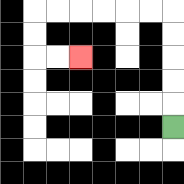{'start': '[7, 5]', 'end': '[3, 2]', 'path_directions': 'U,U,U,U,U,L,L,L,L,L,L,D,D,R,R', 'path_coordinates': '[[7, 5], [7, 4], [7, 3], [7, 2], [7, 1], [7, 0], [6, 0], [5, 0], [4, 0], [3, 0], [2, 0], [1, 0], [1, 1], [1, 2], [2, 2], [3, 2]]'}